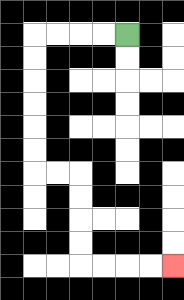{'start': '[5, 1]', 'end': '[7, 11]', 'path_directions': 'L,L,L,L,D,D,D,D,D,D,R,R,D,D,D,D,R,R,R,R', 'path_coordinates': '[[5, 1], [4, 1], [3, 1], [2, 1], [1, 1], [1, 2], [1, 3], [1, 4], [1, 5], [1, 6], [1, 7], [2, 7], [3, 7], [3, 8], [3, 9], [3, 10], [3, 11], [4, 11], [5, 11], [6, 11], [7, 11]]'}